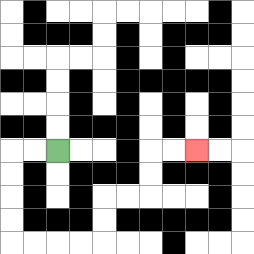{'start': '[2, 6]', 'end': '[8, 6]', 'path_directions': 'L,L,D,D,D,D,R,R,R,R,U,U,R,R,U,U,R,R', 'path_coordinates': '[[2, 6], [1, 6], [0, 6], [0, 7], [0, 8], [0, 9], [0, 10], [1, 10], [2, 10], [3, 10], [4, 10], [4, 9], [4, 8], [5, 8], [6, 8], [6, 7], [6, 6], [7, 6], [8, 6]]'}